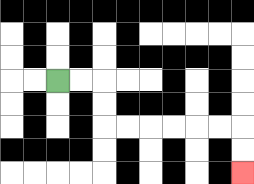{'start': '[2, 3]', 'end': '[10, 7]', 'path_directions': 'R,R,D,D,R,R,R,R,R,R,D,D', 'path_coordinates': '[[2, 3], [3, 3], [4, 3], [4, 4], [4, 5], [5, 5], [6, 5], [7, 5], [8, 5], [9, 5], [10, 5], [10, 6], [10, 7]]'}